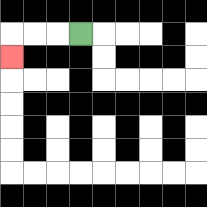{'start': '[3, 1]', 'end': '[0, 2]', 'path_directions': 'L,L,L,D', 'path_coordinates': '[[3, 1], [2, 1], [1, 1], [0, 1], [0, 2]]'}